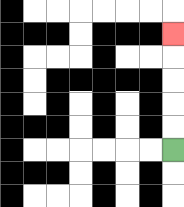{'start': '[7, 6]', 'end': '[7, 1]', 'path_directions': 'U,U,U,U,U', 'path_coordinates': '[[7, 6], [7, 5], [7, 4], [7, 3], [7, 2], [7, 1]]'}